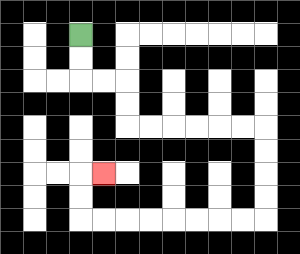{'start': '[3, 1]', 'end': '[4, 7]', 'path_directions': 'D,D,R,R,D,D,R,R,R,R,R,R,D,D,D,D,L,L,L,L,L,L,L,L,U,U,R', 'path_coordinates': '[[3, 1], [3, 2], [3, 3], [4, 3], [5, 3], [5, 4], [5, 5], [6, 5], [7, 5], [8, 5], [9, 5], [10, 5], [11, 5], [11, 6], [11, 7], [11, 8], [11, 9], [10, 9], [9, 9], [8, 9], [7, 9], [6, 9], [5, 9], [4, 9], [3, 9], [3, 8], [3, 7], [4, 7]]'}